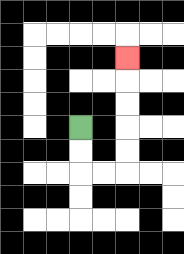{'start': '[3, 5]', 'end': '[5, 2]', 'path_directions': 'D,D,R,R,U,U,U,U,U', 'path_coordinates': '[[3, 5], [3, 6], [3, 7], [4, 7], [5, 7], [5, 6], [5, 5], [5, 4], [5, 3], [5, 2]]'}